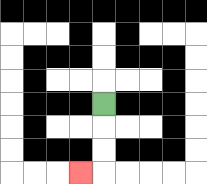{'start': '[4, 4]', 'end': '[3, 7]', 'path_directions': 'D,D,D,L', 'path_coordinates': '[[4, 4], [4, 5], [4, 6], [4, 7], [3, 7]]'}